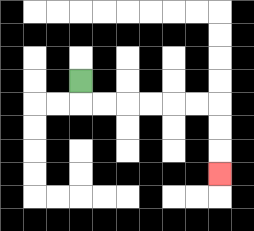{'start': '[3, 3]', 'end': '[9, 7]', 'path_directions': 'D,R,R,R,R,R,R,D,D,D', 'path_coordinates': '[[3, 3], [3, 4], [4, 4], [5, 4], [6, 4], [7, 4], [8, 4], [9, 4], [9, 5], [9, 6], [9, 7]]'}